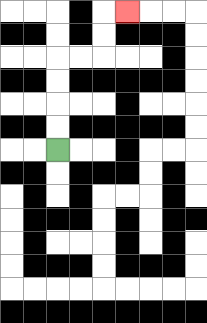{'start': '[2, 6]', 'end': '[5, 0]', 'path_directions': 'U,U,U,U,R,R,U,U,R', 'path_coordinates': '[[2, 6], [2, 5], [2, 4], [2, 3], [2, 2], [3, 2], [4, 2], [4, 1], [4, 0], [5, 0]]'}